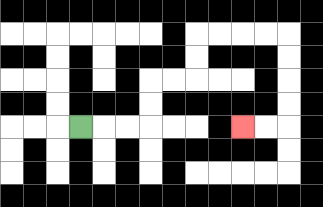{'start': '[3, 5]', 'end': '[10, 5]', 'path_directions': 'R,R,R,U,U,R,R,U,U,R,R,R,R,D,D,D,D,L,L', 'path_coordinates': '[[3, 5], [4, 5], [5, 5], [6, 5], [6, 4], [6, 3], [7, 3], [8, 3], [8, 2], [8, 1], [9, 1], [10, 1], [11, 1], [12, 1], [12, 2], [12, 3], [12, 4], [12, 5], [11, 5], [10, 5]]'}